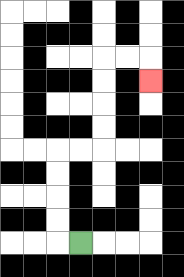{'start': '[3, 10]', 'end': '[6, 3]', 'path_directions': 'L,U,U,U,U,R,R,U,U,U,U,R,R,D', 'path_coordinates': '[[3, 10], [2, 10], [2, 9], [2, 8], [2, 7], [2, 6], [3, 6], [4, 6], [4, 5], [4, 4], [4, 3], [4, 2], [5, 2], [6, 2], [6, 3]]'}